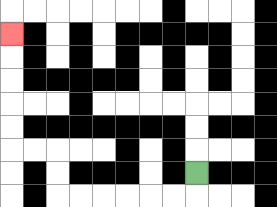{'start': '[8, 7]', 'end': '[0, 1]', 'path_directions': 'D,L,L,L,L,L,L,U,U,L,L,U,U,U,U,U', 'path_coordinates': '[[8, 7], [8, 8], [7, 8], [6, 8], [5, 8], [4, 8], [3, 8], [2, 8], [2, 7], [2, 6], [1, 6], [0, 6], [0, 5], [0, 4], [0, 3], [0, 2], [0, 1]]'}